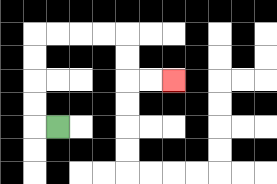{'start': '[2, 5]', 'end': '[7, 3]', 'path_directions': 'L,U,U,U,U,R,R,R,R,D,D,R,R', 'path_coordinates': '[[2, 5], [1, 5], [1, 4], [1, 3], [1, 2], [1, 1], [2, 1], [3, 1], [4, 1], [5, 1], [5, 2], [5, 3], [6, 3], [7, 3]]'}